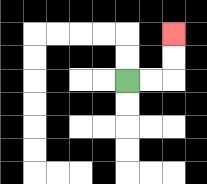{'start': '[5, 3]', 'end': '[7, 1]', 'path_directions': 'R,R,U,U', 'path_coordinates': '[[5, 3], [6, 3], [7, 3], [7, 2], [7, 1]]'}